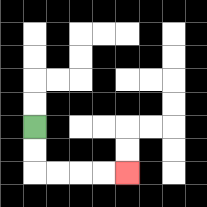{'start': '[1, 5]', 'end': '[5, 7]', 'path_directions': 'D,D,R,R,R,R', 'path_coordinates': '[[1, 5], [1, 6], [1, 7], [2, 7], [3, 7], [4, 7], [5, 7]]'}